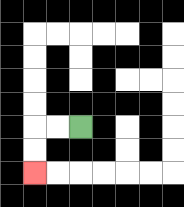{'start': '[3, 5]', 'end': '[1, 7]', 'path_directions': 'L,L,D,D', 'path_coordinates': '[[3, 5], [2, 5], [1, 5], [1, 6], [1, 7]]'}